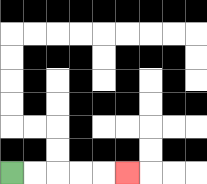{'start': '[0, 7]', 'end': '[5, 7]', 'path_directions': 'R,R,R,R,R', 'path_coordinates': '[[0, 7], [1, 7], [2, 7], [3, 7], [4, 7], [5, 7]]'}